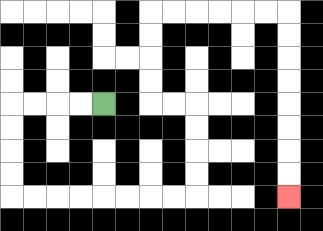{'start': '[4, 4]', 'end': '[12, 8]', 'path_directions': 'L,L,L,L,D,D,D,D,R,R,R,R,R,R,R,R,U,U,U,U,L,L,U,U,U,U,R,R,R,R,R,R,D,D,D,D,D,D,D,D', 'path_coordinates': '[[4, 4], [3, 4], [2, 4], [1, 4], [0, 4], [0, 5], [0, 6], [0, 7], [0, 8], [1, 8], [2, 8], [3, 8], [4, 8], [5, 8], [6, 8], [7, 8], [8, 8], [8, 7], [8, 6], [8, 5], [8, 4], [7, 4], [6, 4], [6, 3], [6, 2], [6, 1], [6, 0], [7, 0], [8, 0], [9, 0], [10, 0], [11, 0], [12, 0], [12, 1], [12, 2], [12, 3], [12, 4], [12, 5], [12, 6], [12, 7], [12, 8]]'}